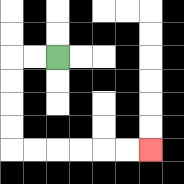{'start': '[2, 2]', 'end': '[6, 6]', 'path_directions': 'L,L,D,D,D,D,R,R,R,R,R,R', 'path_coordinates': '[[2, 2], [1, 2], [0, 2], [0, 3], [0, 4], [0, 5], [0, 6], [1, 6], [2, 6], [3, 6], [4, 6], [5, 6], [6, 6]]'}